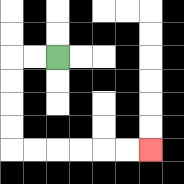{'start': '[2, 2]', 'end': '[6, 6]', 'path_directions': 'L,L,D,D,D,D,R,R,R,R,R,R', 'path_coordinates': '[[2, 2], [1, 2], [0, 2], [0, 3], [0, 4], [0, 5], [0, 6], [1, 6], [2, 6], [3, 6], [4, 6], [5, 6], [6, 6]]'}